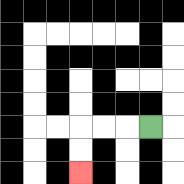{'start': '[6, 5]', 'end': '[3, 7]', 'path_directions': 'L,L,L,D,D', 'path_coordinates': '[[6, 5], [5, 5], [4, 5], [3, 5], [3, 6], [3, 7]]'}